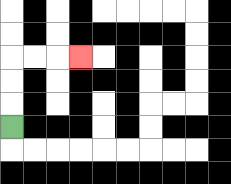{'start': '[0, 5]', 'end': '[3, 2]', 'path_directions': 'U,U,U,R,R,R', 'path_coordinates': '[[0, 5], [0, 4], [0, 3], [0, 2], [1, 2], [2, 2], [3, 2]]'}